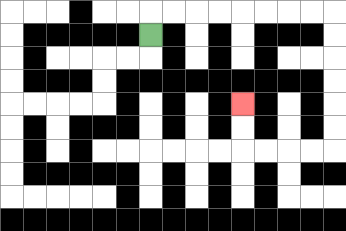{'start': '[6, 1]', 'end': '[10, 4]', 'path_directions': 'U,R,R,R,R,R,R,R,R,D,D,D,D,D,D,L,L,L,L,U,U', 'path_coordinates': '[[6, 1], [6, 0], [7, 0], [8, 0], [9, 0], [10, 0], [11, 0], [12, 0], [13, 0], [14, 0], [14, 1], [14, 2], [14, 3], [14, 4], [14, 5], [14, 6], [13, 6], [12, 6], [11, 6], [10, 6], [10, 5], [10, 4]]'}